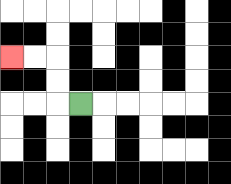{'start': '[3, 4]', 'end': '[0, 2]', 'path_directions': 'L,U,U,L,L', 'path_coordinates': '[[3, 4], [2, 4], [2, 3], [2, 2], [1, 2], [0, 2]]'}